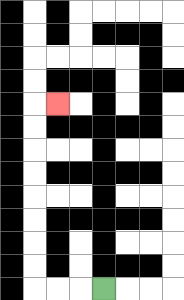{'start': '[4, 12]', 'end': '[2, 4]', 'path_directions': 'L,L,L,U,U,U,U,U,U,U,U,R', 'path_coordinates': '[[4, 12], [3, 12], [2, 12], [1, 12], [1, 11], [1, 10], [1, 9], [1, 8], [1, 7], [1, 6], [1, 5], [1, 4], [2, 4]]'}